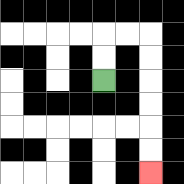{'start': '[4, 3]', 'end': '[6, 7]', 'path_directions': 'U,U,R,R,D,D,D,D,D,D', 'path_coordinates': '[[4, 3], [4, 2], [4, 1], [5, 1], [6, 1], [6, 2], [6, 3], [6, 4], [6, 5], [6, 6], [6, 7]]'}